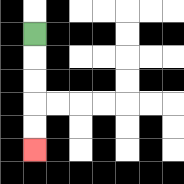{'start': '[1, 1]', 'end': '[1, 6]', 'path_directions': 'D,D,D,D,D', 'path_coordinates': '[[1, 1], [1, 2], [1, 3], [1, 4], [1, 5], [1, 6]]'}